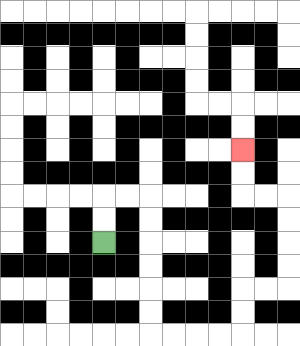{'start': '[4, 10]', 'end': '[10, 6]', 'path_directions': 'U,U,R,R,D,D,D,D,D,D,R,R,R,R,U,U,R,R,U,U,U,U,L,L,U,U', 'path_coordinates': '[[4, 10], [4, 9], [4, 8], [5, 8], [6, 8], [6, 9], [6, 10], [6, 11], [6, 12], [6, 13], [6, 14], [7, 14], [8, 14], [9, 14], [10, 14], [10, 13], [10, 12], [11, 12], [12, 12], [12, 11], [12, 10], [12, 9], [12, 8], [11, 8], [10, 8], [10, 7], [10, 6]]'}